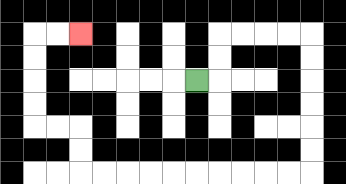{'start': '[8, 3]', 'end': '[3, 1]', 'path_directions': 'R,U,U,R,R,R,R,D,D,D,D,D,D,L,L,L,L,L,L,L,L,L,L,U,U,L,L,U,U,U,U,R,R', 'path_coordinates': '[[8, 3], [9, 3], [9, 2], [9, 1], [10, 1], [11, 1], [12, 1], [13, 1], [13, 2], [13, 3], [13, 4], [13, 5], [13, 6], [13, 7], [12, 7], [11, 7], [10, 7], [9, 7], [8, 7], [7, 7], [6, 7], [5, 7], [4, 7], [3, 7], [3, 6], [3, 5], [2, 5], [1, 5], [1, 4], [1, 3], [1, 2], [1, 1], [2, 1], [3, 1]]'}